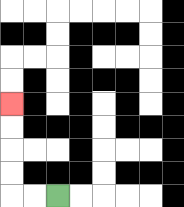{'start': '[2, 8]', 'end': '[0, 4]', 'path_directions': 'L,L,U,U,U,U', 'path_coordinates': '[[2, 8], [1, 8], [0, 8], [0, 7], [0, 6], [0, 5], [0, 4]]'}